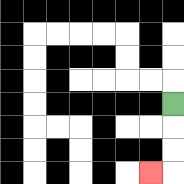{'start': '[7, 4]', 'end': '[6, 7]', 'path_directions': 'D,D,D,L', 'path_coordinates': '[[7, 4], [7, 5], [7, 6], [7, 7], [6, 7]]'}